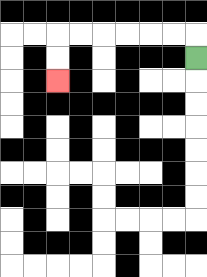{'start': '[8, 2]', 'end': '[2, 3]', 'path_directions': 'U,L,L,L,L,L,L,D,D', 'path_coordinates': '[[8, 2], [8, 1], [7, 1], [6, 1], [5, 1], [4, 1], [3, 1], [2, 1], [2, 2], [2, 3]]'}